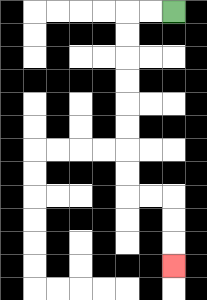{'start': '[7, 0]', 'end': '[7, 11]', 'path_directions': 'L,L,D,D,D,D,D,D,D,D,R,R,D,D,D', 'path_coordinates': '[[7, 0], [6, 0], [5, 0], [5, 1], [5, 2], [5, 3], [5, 4], [5, 5], [5, 6], [5, 7], [5, 8], [6, 8], [7, 8], [7, 9], [7, 10], [7, 11]]'}